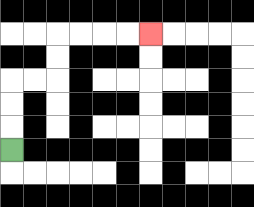{'start': '[0, 6]', 'end': '[6, 1]', 'path_directions': 'U,U,U,R,R,U,U,R,R,R,R', 'path_coordinates': '[[0, 6], [0, 5], [0, 4], [0, 3], [1, 3], [2, 3], [2, 2], [2, 1], [3, 1], [4, 1], [5, 1], [6, 1]]'}